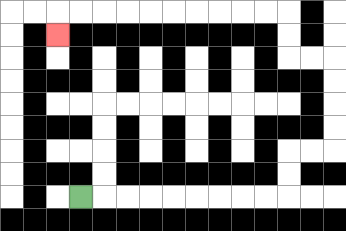{'start': '[3, 8]', 'end': '[2, 1]', 'path_directions': 'R,R,R,R,R,R,R,R,R,U,U,R,R,U,U,U,U,L,L,U,U,L,L,L,L,L,L,L,L,L,L,D', 'path_coordinates': '[[3, 8], [4, 8], [5, 8], [6, 8], [7, 8], [8, 8], [9, 8], [10, 8], [11, 8], [12, 8], [12, 7], [12, 6], [13, 6], [14, 6], [14, 5], [14, 4], [14, 3], [14, 2], [13, 2], [12, 2], [12, 1], [12, 0], [11, 0], [10, 0], [9, 0], [8, 0], [7, 0], [6, 0], [5, 0], [4, 0], [3, 0], [2, 0], [2, 1]]'}